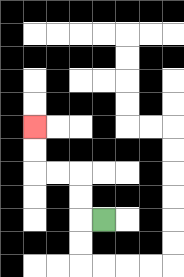{'start': '[4, 9]', 'end': '[1, 5]', 'path_directions': 'L,U,U,L,L,U,U', 'path_coordinates': '[[4, 9], [3, 9], [3, 8], [3, 7], [2, 7], [1, 7], [1, 6], [1, 5]]'}